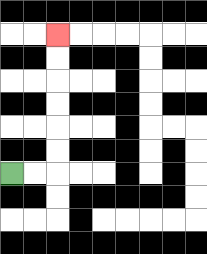{'start': '[0, 7]', 'end': '[2, 1]', 'path_directions': 'R,R,U,U,U,U,U,U', 'path_coordinates': '[[0, 7], [1, 7], [2, 7], [2, 6], [2, 5], [2, 4], [2, 3], [2, 2], [2, 1]]'}